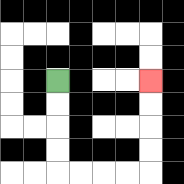{'start': '[2, 3]', 'end': '[6, 3]', 'path_directions': 'D,D,D,D,R,R,R,R,U,U,U,U', 'path_coordinates': '[[2, 3], [2, 4], [2, 5], [2, 6], [2, 7], [3, 7], [4, 7], [5, 7], [6, 7], [6, 6], [6, 5], [6, 4], [6, 3]]'}